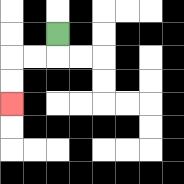{'start': '[2, 1]', 'end': '[0, 4]', 'path_directions': 'D,L,L,D,D', 'path_coordinates': '[[2, 1], [2, 2], [1, 2], [0, 2], [0, 3], [0, 4]]'}